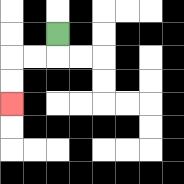{'start': '[2, 1]', 'end': '[0, 4]', 'path_directions': 'D,L,L,D,D', 'path_coordinates': '[[2, 1], [2, 2], [1, 2], [0, 2], [0, 3], [0, 4]]'}